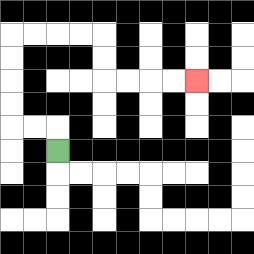{'start': '[2, 6]', 'end': '[8, 3]', 'path_directions': 'U,L,L,U,U,U,U,R,R,R,R,D,D,R,R,R,R', 'path_coordinates': '[[2, 6], [2, 5], [1, 5], [0, 5], [0, 4], [0, 3], [0, 2], [0, 1], [1, 1], [2, 1], [3, 1], [4, 1], [4, 2], [4, 3], [5, 3], [6, 3], [7, 3], [8, 3]]'}